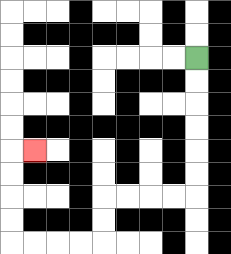{'start': '[8, 2]', 'end': '[1, 6]', 'path_directions': 'D,D,D,D,D,D,L,L,L,L,D,D,L,L,L,L,U,U,U,U,R', 'path_coordinates': '[[8, 2], [8, 3], [8, 4], [8, 5], [8, 6], [8, 7], [8, 8], [7, 8], [6, 8], [5, 8], [4, 8], [4, 9], [4, 10], [3, 10], [2, 10], [1, 10], [0, 10], [0, 9], [0, 8], [0, 7], [0, 6], [1, 6]]'}